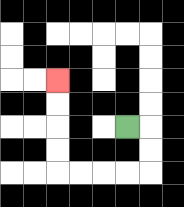{'start': '[5, 5]', 'end': '[2, 3]', 'path_directions': 'R,D,D,L,L,L,L,U,U,U,U', 'path_coordinates': '[[5, 5], [6, 5], [6, 6], [6, 7], [5, 7], [4, 7], [3, 7], [2, 7], [2, 6], [2, 5], [2, 4], [2, 3]]'}